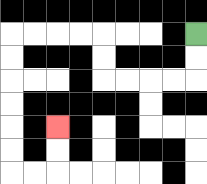{'start': '[8, 1]', 'end': '[2, 5]', 'path_directions': 'D,D,L,L,L,L,U,U,L,L,L,L,D,D,D,D,D,D,R,R,U,U', 'path_coordinates': '[[8, 1], [8, 2], [8, 3], [7, 3], [6, 3], [5, 3], [4, 3], [4, 2], [4, 1], [3, 1], [2, 1], [1, 1], [0, 1], [0, 2], [0, 3], [0, 4], [0, 5], [0, 6], [0, 7], [1, 7], [2, 7], [2, 6], [2, 5]]'}